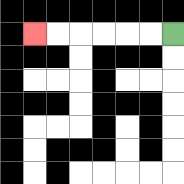{'start': '[7, 1]', 'end': '[1, 1]', 'path_directions': 'L,L,L,L,L,L', 'path_coordinates': '[[7, 1], [6, 1], [5, 1], [4, 1], [3, 1], [2, 1], [1, 1]]'}